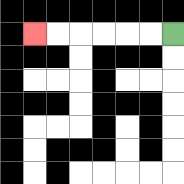{'start': '[7, 1]', 'end': '[1, 1]', 'path_directions': 'L,L,L,L,L,L', 'path_coordinates': '[[7, 1], [6, 1], [5, 1], [4, 1], [3, 1], [2, 1], [1, 1]]'}